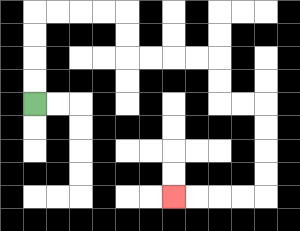{'start': '[1, 4]', 'end': '[7, 8]', 'path_directions': 'U,U,U,U,R,R,R,R,D,D,R,R,R,R,D,D,R,R,D,D,D,D,L,L,L,L', 'path_coordinates': '[[1, 4], [1, 3], [1, 2], [1, 1], [1, 0], [2, 0], [3, 0], [4, 0], [5, 0], [5, 1], [5, 2], [6, 2], [7, 2], [8, 2], [9, 2], [9, 3], [9, 4], [10, 4], [11, 4], [11, 5], [11, 6], [11, 7], [11, 8], [10, 8], [9, 8], [8, 8], [7, 8]]'}